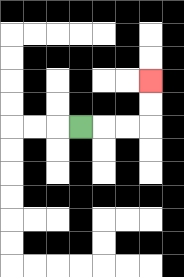{'start': '[3, 5]', 'end': '[6, 3]', 'path_directions': 'R,R,R,U,U', 'path_coordinates': '[[3, 5], [4, 5], [5, 5], [6, 5], [6, 4], [6, 3]]'}